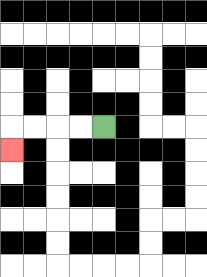{'start': '[4, 5]', 'end': '[0, 6]', 'path_directions': 'L,L,L,L,D', 'path_coordinates': '[[4, 5], [3, 5], [2, 5], [1, 5], [0, 5], [0, 6]]'}